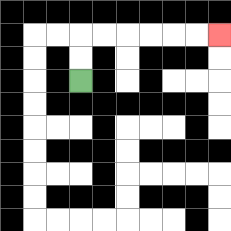{'start': '[3, 3]', 'end': '[9, 1]', 'path_directions': 'U,U,R,R,R,R,R,R', 'path_coordinates': '[[3, 3], [3, 2], [3, 1], [4, 1], [5, 1], [6, 1], [7, 1], [8, 1], [9, 1]]'}